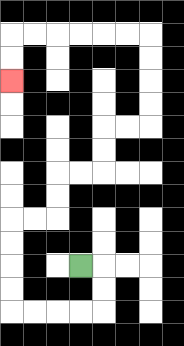{'start': '[3, 11]', 'end': '[0, 3]', 'path_directions': 'R,D,D,L,L,L,L,U,U,U,U,R,R,U,U,R,R,U,U,R,R,U,U,U,U,L,L,L,L,L,L,D,D', 'path_coordinates': '[[3, 11], [4, 11], [4, 12], [4, 13], [3, 13], [2, 13], [1, 13], [0, 13], [0, 12], [0, 11], [0, 10], [0, 9], [1, 9], [2, 9], [2, 8], [2, 7], [3, 7], [4, 7], [4, 6], [4, 5], [5, 5], [6, 5], [6, 4], [6, 3], [6, 2], [6, 1], [5, 1], [4, 1], [3, 1], [2, 1], [1, 1], [0, 1], [0, 2], [0, 3]]'}